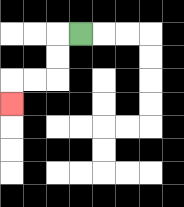{'start': '[3, 1]', 'end': '[0, 4]', 'path_directions': 'L,D,D,L,L,D', 'path_coordinates': '[[3, 1], [2, 1], [2, 2], [2, 3], [1, 3], [0, 3], [0, 4]]'}